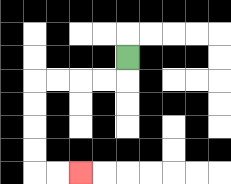{'start': '[5, 2]', 'end': '[3, 7]', 'path_directions': 'D,L,L,L,L,D,D,D,D,R,R', 'path_coordinates': '[[5, 2], [5, 3], [4, 3], [3, 3], [2, 3], [1, 3], [1, 4], [1, 5], [1, 6], [1, 7], [2, 7], [3, 7]]'}